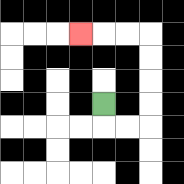{'start': '[4, 4]', 'end': '[3, 1]', 'path_directions': 'D,R,R,U,U,U,U,L,L,L', 'path_coordinates': '[[4, 4], [4, 5], [5, 5], [6, 5], [6, 4], [6, 3], [6, 2], [6, 1], [5, 1], [4, 1], [3, 1]]'}